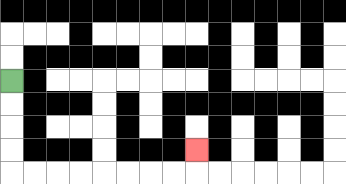{'start': '[0, 3]', 'end': '[8, 6]', 'path_directions': 'D,D,D,D,R,R,R,R,R,R,R,R,U', 'path_coordinates': '[[0, 3], [0, 4], [0, 5], [0, 6], [0, 7], [1, 7], [2, 7], [3, 7], [4, 7], [5, 7], [6, 7], [7, 7], [8, 7], [8, 6]]'}